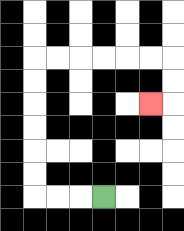{'start': '[4, 8]', 'end': '[6, 4]', 'path_directions': 'L,L,L,U,U,U,U,U,U,R,R,R,R,R,R,D,D,L', 'path_coordinates': '[[4, 8], [3, 8], [2, 8], [1, 8], [1, 7], [1, 6], [1, 5], [1, 4], [1, 3], [1, 2], [2, 2], [3, 2], [4, 2], [5, 2], [6, 2], [7, 2], [7, 3], [7, 4], [6, 4]]'}